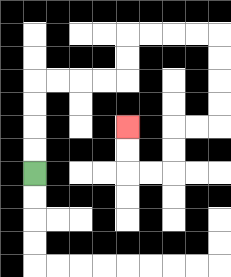{'start': '[1, 7]', 'end': '[5, 5]', 'path_directions': 'U,U,U,U,R,R,R,R,U,U,R,R,R,R,D,D,D,D,L,L,D,D,L,L,U,U', 'path_coordinates': '[[1, 7], [1, 6], [1, 5], [1, 4], [1, 3], [2, 3], [3, 3], [4, 3], [5, 3], [5, 2], [5, 1], [6, 1], [7, 1], [8, 1], [9, 1], [9, 2], [9, 3], [9, 4], [9, 5], [8, 5], [7, 5], [7, 6], [7, 7], [6, 7], [5, 7], [5, 6], [5, 5]]'}